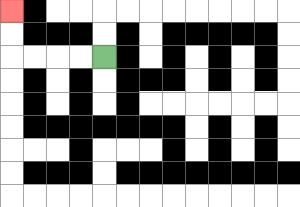{'start': '[4, 2]', 'end': '[0, 0]', 'path_directions': 'L,L,L,L,U,U', 'path_coordinates': '[[4, 2], [3, 2], [2, 2], [1, 2], [0, 2], [0, 1], [0, 0]]'}